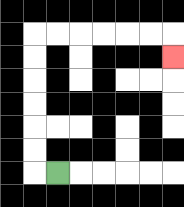{'start': '[2, 7]', 'end': '[7, 2]', 'path_directions': 'L,U,U,U,U,U,U,R,R,R,R,R,R,D', 'path_coordinates': '[[2, 7], [1, 7], [1, 6], [1, 5], [1, 4], [1, 3], [1, 2], [1, 1], [2, 1], [3, 1], [4, 1], [5, 1], [6, 1], [7, 1], [7, 2]]'}